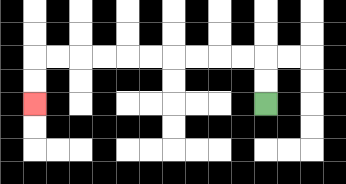{'start': '[11, 4]', 'end': '[1, 4]', 'path_directions': 'U,U,L,L,L,L,L,L,L,L,L,L,D,D', 'path_coordinates': '[[11, 4], [11, 3], [11, 2], [10, 2], [9, 2], [8, 2], [7, 2], [6, 2], [5, 2], [4, 2], [3, 2], [2, 2], [1, 2], [1, 3], [1, 4]]'}